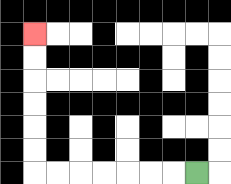{'start': '[8, 7]', 'end': '[1, 1]', 'path_directions': 'L,L,L,L,L,L,L,U,U,U,U,U,U', 'path_coordinates': '[[8, 7], [7, 7], [6, 7], [5, 7], [4, 7], [3, 7], [2, 7], [1, 7], [1, 6], [1, 5], [1, 4], [1, 3], [1, 2], [1, 1]]'}